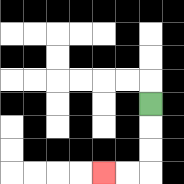{'start': '[6, 4]', 'end': '[4, 7]', 'path_directions': 'D,D,D,L,L', 'path_coordinates': '[[6, 4], [6, 5], [6, 6], [6, 7], [5, 7], [4, 7]]'}